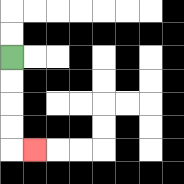{'start': '[0, 2]', 'end': '[1, 6]', 'path_directions': 'D,D,D,D,R', 'path_coordinates': '[[0, 2], [0, 3], [0, 4], [0, 5], [0, 6], [1, 6]]'}